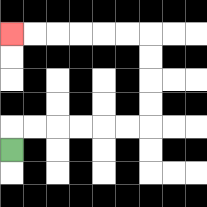{'start': '[0, 6]', 'end': '[0, 1]', 'path_directions': 'U,R,R,R,R,R,R,U,U,U,U,L,L,L,L,L,L', 'path_coordinates': '[[0, 6], [0, 5], [1, 5], [2, 5], [3, 5], [4, 5], [5, 5], [6, 5], [6, 4], [6, 3], [6, 2], [6, 1], [5, 1], [4, 1], [3, 1], [2, 1], [1, 1], [0, 1]]'}